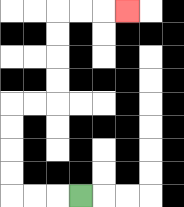{'start': '[3, 8]', 'end': '[5, 0]', 'path_directions': 'L,L,L,U,U,U,U,R,R,U,U,U,U,R,R,R', 'path_coordinates': '[[3, 8], [2, 8], [1, 8], [0, 8], [0, 7], [0, 6], [0, 5], [0, 4], [1, 4], [2, 4], [2, 3], [2, 2], [2, 1], [2, 0], [3, 0], [4, 0], [5, 0]]'}